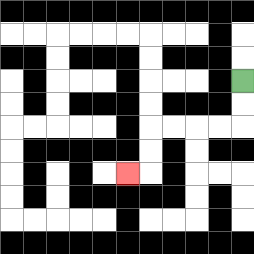{'start': '[10, 3]', 'end': '[5, 7]', 'path_directions': 'D,D,L,L,L,L,D,D,L', 'path_coordinates': '[[10, 3], [10, 4], [10, 5], [9, 5], [8, 5], [7, 5], [6, 5], [6, 6], [6, 7], [5, 7]]'}